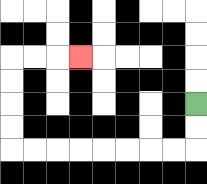{'start': '[8, 4]', 'end': '[3, 2]', 'path_directions': 'D,D,L,L,L,L,L,L,L,L,U,U,U,U,R,R,R', 'path_coordinates': '[[8, 4], [8, 5], [8, 6], [7, 6], [6, 6], [5, 6], [4, 6], [3, 6], [2, 6], [1, 6], [0, 6], [0, 5], [0, 4], [0, 3], [0, 2], [1, 2], [2, 2], [3, 2]]'}